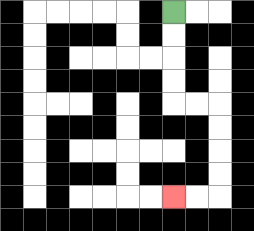{'start': '[7, 0]', 'end': '[7, 8]', 'path_directions': 'D,D,D,D,R,R,D,D,D,D,L,L', 'path_coordinates': '[[7, 0], [7, 1], [7, 2], [7, 3], [7, 4], [8, 4], [9, 4], [9, 5], [9, 6], [9, 7], [9, 8], [8, 8], [7, 8]]'}